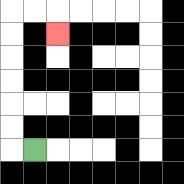{'start': '[1, 6]', 'end': '[2, 1]', 'path_directions': 'L,U,U,U,U,U,U,R,R,D', 'path_coordinates': '[[1, 6], [0, 6], [0, 5], [0, 4], [0, 3], [0, 2], [0, 1], [0, 0], [1, 0], [2, 0], [2, 1]]'}